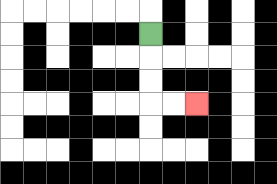{'start': '[6, 1]', 'end': '[8, 4]', 'path_directions': 'D,D,D,R,R', 'path_coordinates': '[[6, 1], [6, 2], [6, 3], [6, 4], [7, 4], [8, 4]]'}